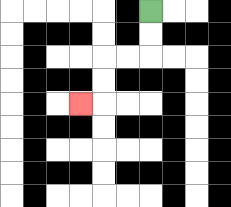{'start': '[6, 0]', 'end': '[3, 4]', 'path_directions': 'D,D,L,L,D,D,L', 'path_coordinates': '[[6, 0], [6, 1], [6, 2], [5, 2], [4, 2], [4, 3], [4, 4], [3, 4]]'}